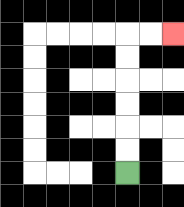{'start': '[5, 7]', 'end': '[7, 1]', 'path_directions': 'U,U,U,U,U,U,R,R', 'path_coordinates': '[[5, 7], [5, 6], [5, 5], [5, 4], [5, 3], [5, 2], [5, 1], [6, 1], [7, 1]]'}